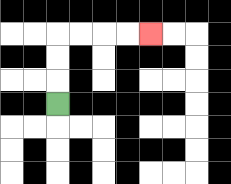{'start': '[2, 4]', 'end': '[6, 1]', 'path_directions': 'U,U,U,R,R,R,R', 'path_coordinates': '[[2, 4], [2, 3], [2, 2], [2, 1], [3, 1], [4, 1], [5, 1], [6, 1]]'}